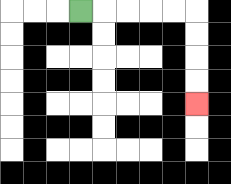{'start': '[3, 0]', 'end': '[8, 4]', 'path_directions': 'R,R,R,R,R,D,D,D,D', 'path_coordinates': '[[3, 0], [4, 0], [5, 0], [6, 0], [7, 0], [8, 0], [8, 1], [8, 2], [8, 3], [8, 4]]'}